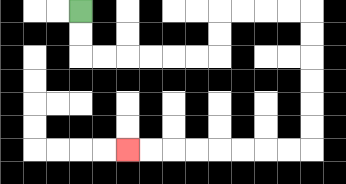{'start': '[3, 0]', 'end': '[5, 6]', 'path_directions': 'D,D,R,R,R,R,R,R,U,U,R,R,R,R,D,D,D,D,D,D,L,L,L,L,L,L,L,L', 'path_coordinates': '[[3, 0], [3, 1], [3, 2], [4, 2], [5, 2], [6, 2], [7, 2], [8, 2], [9, 2], [9, 1], [9, 0], [10, 0], [11, 0], [12, 0], [13, 0], [13, 1], [13, 2], [13, 3], [13, 4], [13, 5], [13, 6], [12, 6], [11, 6], [10, 6], [9, 6], [8, 6], [7, 6], [6, 6], [5, 6]]'}